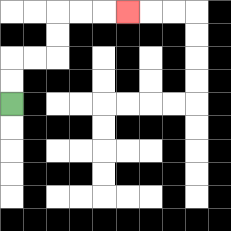{'start': '[0, 4]', 'end': '[5, 0]', 'path_directions': 'U,U,R,R,U,U,R,R,R', 'path_coordinates': '[[0, 4], [0, 3], [0, 2], [1, 2], [2, 2], [2, 1], [2, 0], [3, 0], [4, 0], [5, 0]]'}